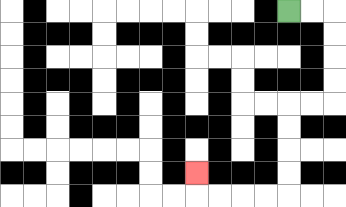{'start': '[12, 0]', 'end': '[8, 7]', 'path_directions': 'R,R,D,D,D,D,L,L,D,D,D,D,L,L,L,L,U', 'path_coordinates': '[[12, 0], [13, 0], [14, 0], [14, 1], [14, 2], [14, 3], [14, 4], [13, 4], [12, 4], [12, 5], [12, 6], [12, 7], [12, 8], [11, 8], [10, 8], [9, 8], [8, 8], [8, 7]]'}